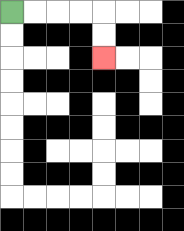{'start': '[0, 0]', 'end': '[4, 2]', 'path_directions': 'R,R,R,R,D,D', 'path_coordinates': '[[0, 0], [1, 0], [2, 0], [3, 0], [4, 0], [4, 1], [4, 2]]'}